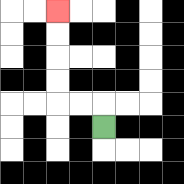{'start': '[4, 5]', 'end': '[2, 0]', 'path_directions': 'U,L,L,U,U,U,U', 'path_coordinates': '[[4, 5], [4, 4], [3, 4], [2, 4], [2, 3], [2, 2], [2, 1], [2, 0]]'}